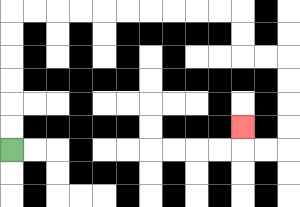{'start': '[0, 6]', 'end': '[10, 5]', 'path_directions': 'U,U,U,U,U,U,R,R,R,R,R,R,R,R,R,R,D,D,R,R,D,D,D,D,L,L,U', 'path_coordinates': '[[0, 6], [0, 5], [0, 4], [0, 3], [0, 2], [0, 1], [0, 0], [1, 0], [2, 0], [3, 0], [4, 0], [5, 0], [6, 0], [7, 0], [8, 0], [9, 0], [10, 0], [10, 1], [10, 2], [11, 2], [12, 2], [12, 3], [12, 4], [12, 5], [12, 6], [11, 6], [10, 6], [10, 5]]'}